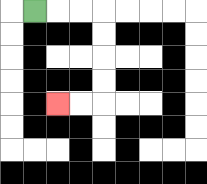{'start': '[1, 0]', 'end': '[2, 4]', 'path_directions': 'R,R,R,D,D,D,D,L,L', 'path_coordinates': '[[1, 0], [2, 0], [3, 0], [4, 0], [4, 1], [4, 2], [4, 3], [4, 4], [3, 4], [2, 4]]'}